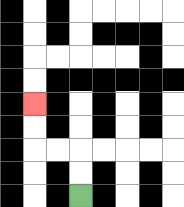{'start': '[3, 8]', 'end': '[1, 4]', 'path_directions': 'U,U,L,L,U,U', 'path_coordinates': '[[3, 8], [3, 7], [3, 6], [2, 6], [1, 6], [1, 5], [1, 4]]'}